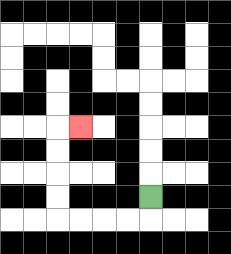{'start': '[6, 8]', 'end': '[3, 5]', 'path_directions': 'D,L,L,L,L,U,U,U,U,R', 'path_coordinates': '[[6, 8], [6, 9], [5, 9], [4, 9], [3, 9], [2, 9], [2, 8], [2, 7], [2, 6], [2, 5], [3, 5]]'}